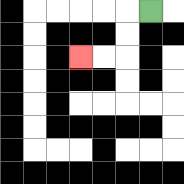{'start': '[6, 0]', 'end': '[3, 2]', 'path_directions': 'L,D,D,L,L', 'path_coordinates': '[[6, 0], [5, 0], [5, 1], [5, 2], [4, 2], [3, 2]]'}